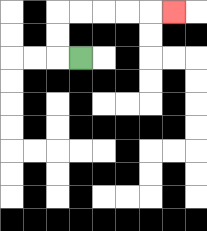{'start': '[3, 2]', 'end': '[7, 0]', 'path_directions': 'L,U,U,R,R,R,R,R', 'path_coordinates': '[[3, 2], [2, 2], [2, 1], [2, 0], [3, 0], [4, 0], [5, 0], [6, 0], [7, 0]]'}